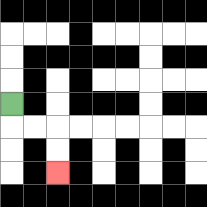{'start': '[0, 4]', 'end': '[2, 7]', 'path_directions': 'D,R,R,D,D', 'path_coordinates': '[[0, 4], [0, 5], [1, 5], [2, 5], [2, 6], [2, 7]]'}